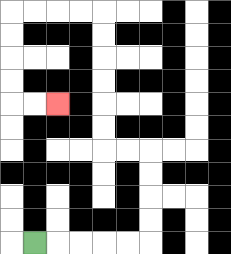{'start': '[1, 10]', 'end': '[2, 4]', 'path_directions': 'R,R,R,R,R,U,U,U,U,L,L,U,U,U,U,U,U,L,L,L,L,D,D,D,D,R,R', 'path_coordinates': '[[1, 10], [2, 10], [3, 10], [4, 10], [5, 10], [6, 10], [6, 9], [6, 8], [6, 7], [6, 6], [5, 6], [4, 6], [4, 5], [4, 4], [4, 3], [4, 2], [4, 1], [4, 0], [3, 0], [2, 0], [1, 0], [0, 0], [0, 1], [0, 2], [0, 3], [0, 4], [1, 4], [2, 4]]'}